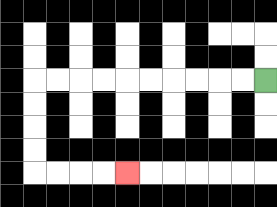{'start': '[11, 3]', 'end': '[5, 7]', 'path_directions': 'L,L,L,L,L,L,L,L,L,L,D,D,D,D,R,R,R,R', 'path_coordinates': '[[11, 3], [10, 3], [9, 3], [8, 3], [7, 3], [6, 3], [5, 3], [4, 3], [3, 3], [2, 3], [1, 3], [1, 4], [1, 5], [1, 6], [1, 7], [2, 7], [3, 7], [4, 7], [5, 7]]'}